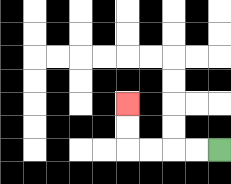{'start': '[9, 6]', 'end': '[5, 4]', 'path_directions': 'L,L,L,L,U,U', 'path_coordinates': '[[9, 6], [8, 6], [7, 6], [6, 6], [5, 6], [5, 5], [5, 4]]'}